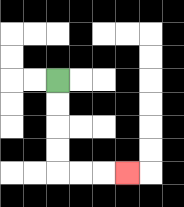{'start': '[2, 3]', 'end': '[5, 7]', 'path_directions': 'D,D,D,D,R,R,R', 'path_coordinates': '[[2, 3], [2, 4], [2, 5], [2, 6], [2, 7], [3, 7], [4, 7], [5, 7]]'}